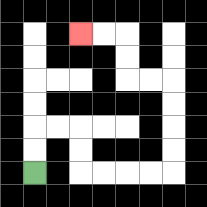{'start': '[1, 7]', 'end': '[3, 1]', 'path_directions': 'U,U,R,R,D,D,R,R,R,R,U,U,U,U,L,L,U,U,L,L', 'path_coordinates': '[[1, 7], [1, 6], [1, 5], [2, 5], [3, 5], [3, 6], [3, 7], [4, 7], [5, 7], [6, 7], [7, 7], [7, 6], [7, 5], [7, 4], [7, 3], [6, 3], [5, 3], [5, 2], [5, 1], [4, 1], [3, 1]]'}